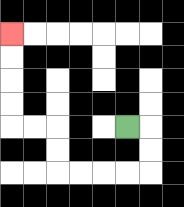{'start': '[5, 5]', 'end': '[0, 1]', 'path_directions': 'R,D,D,L,L,L,L,U,U,L,L,U,U,U,U', 'path_coordinates': '[[5, 5], [6, 5], [6, 6], [6, 7], [5, 7], [4, 7], [3, 7], [2, 7], [2, 6], [2, 5], [1, 5], [0, 5], [0, 4], [0, 3], [0, 2], [0, 1]]'}